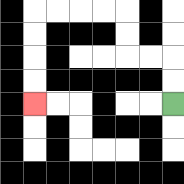{'start': '[7, 4]', 'end': '[1, 4]', 'path_directions': 'U,U,L,L,U,U,L,L,L,L,D,D,D,D', 'path_coordinates': '[[7, 4], [7, 3], [7, 2], [6, 2], [5, 2], [5, 1], [5, 0], [4, 0], [3, 0], [2, 0], [1, 0], [1, 1], [1, 2], [1, 3], [1, 4]]'}